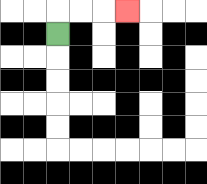{'start': '[2, 1]', 'end': '[5, 0]', 'path_directions': 'U,R,R,R', 'path_coordinates': '[[2, 1], [2, 0], [3, 0], [4, 0], [5, 0]]'}